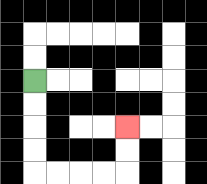{'start': '[1, 3]', 'end': '[5, 5]', 'path_directions': 'D,D,D,D,R,R,R,R,U,U', 'path_coordinates': '[[1, 3], [1, 4], [1, 5], [1, 6], [1, 7], [2, 7], [3, 7], [4, 7], [5, 7], [5, 6], [5, 5]]'}